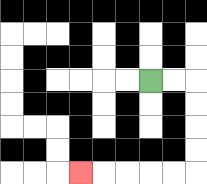{'start': '[6, 3]', 'end': '[3, 7]', 'path_directions': 'R,R,D,D,D,D,L,L,L,L,L', 'path_coordinates': '[[6, 3], [7, 3], [8, 3], [8, 4], [8, 5], [8, 6], [8, 7], [7, 7], [6, 7], [5, 7], [4, 7], [3, 7]]'}